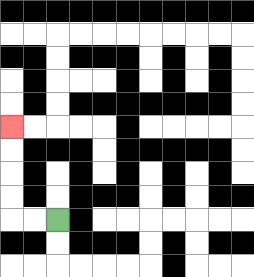{'start': '[2, 9]', 'end': '[0, 5]', 'path_directions': 'L,L,U,U,U,U', 'path_coordinates': '[[2, 9], [1, 9], [0, 9], [0, 8], [0, 7], [0, 6], [0, 5]]'}